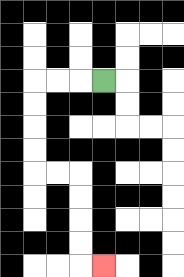{'start': '[4, 3]', 'end': '[4, 11]', 'path_directions': 'L,L,L,D,D,D,D,R,R,D,D,D,D,R', 'path_coordinates': '[[4, 3], [3, 3], [2, 3], [1, 3], [1, 4], [1, 5], [1, 6], [1, 7], [2, 7], [3, 7], [3, 8], [3, 9], [3, 10], [3, 11], [4, 11]]'}